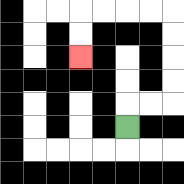{'start': '[5, 5]', 'end': '[3, 2]', 'path_directions': 'U,R,R,U,U,U,U,L,L,L,L,D,D', 'path_coordinates': '[[5, 5], [5, 4], [6, 4], [7, 4], [7, 3], [7, 2], [7, 1], [7, 0], [6, 0], [5, 0], [4, 0], [3, 0], [3, 1], [3, 2]]'}